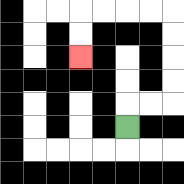{'start': '[5, 5]', 'end': '[3, 2]', 'path_directions': 'U,R,R,U,U,U,U,L,L,L,L,D,D', 'path_coordinates': '[[5, 5], [5, 4], [6, 4], [7, 4], [7, 3], [7, 2], [7, 1], [7, 0], [6, 0], [5, 0], [4, 0], [3, 0], [3, 1], [3, 2]]'}